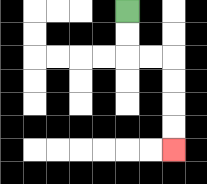{'start': '[5, 0]', 'end': '[7, 6]', 'path_directions': 'D,D,R,R,D,D,D,D', 'path_coordinates': '[[5, 0], [5, 1], [5, 2], [6, 2], [7, 2], [7, 3], [7, 4], [7, 5], [7, 6]]'}